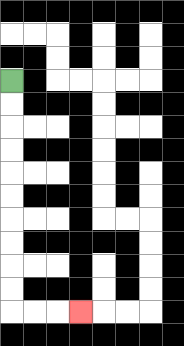{'start': '[0, 3]', 'end': '[3, 13]', 'path_directions': 'D,D,D,D,D,D,D,D,D,D,R,R,R', 'path_coordinates': '[[0, 3], [0, 4], [0, 5], [0, 6], [0, 7], [0, 8], [0, 9], [0, 10], [0, 11], [0, 12], [0, 13], [1, 13], [2, 13], [3, 13]]'}